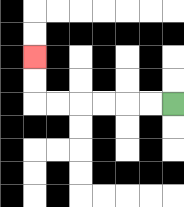{'start': '[7, 4]', 'end': '[1, 2]', 'path_directions': 'L,L,L,L,L,L,U,U', 'path_coordinates': '[[7, 4], [6, 4], [5, 4], [4, 4], [3, 4], [2, 4], [1, 4], [1, 3], [1, 2]]'}